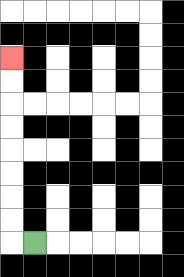{'start': '[1, 10]', 'end': '[0, 2]', 'path_directions': 'L,U,U,U,U,U,U,U,U', 'path_coordinates': '[[1, 10], [0, 10], [0, 9], [0, 8], [0, 7], [0, 6], [0, 5], [0, 4], [0, 3], [0, 2]]'}